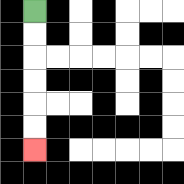{'start': '[1, 0]', 'end': '[1, 6]', 'path_directions': 'D,D,D,D,D,D', 'path_coordinates': '[[1, 0], [1, 1], [1, 2], [1, 3], [1, 4], [1, 5], [1, 6]]'}